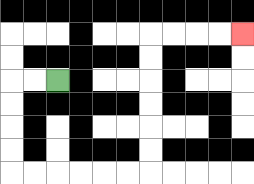{'start': '[2, 3]', 'end': '[10, 1]', 'path_directions': 'L,L,D,D,D,D,R,R,R,R,R,R,U,U,U,U,U,U,R,R,R,R', 'path_coordinates': '[[2, 3], [1, 3], [0, 3], [0, 4], [0, 5], [0, 6], [0, 7], [1, 7], [2, 7], [3, 7], [4, 7], [5, 7], [6, 7], [6, 6], [6, 5], [6, 4], [6, 3], [6, 2], [6, 1], [7, 1], [8, 1], [9, 1], [10, 1]]'}